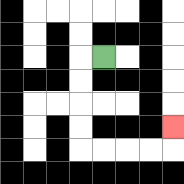{'start': '[4, 2]', 'end': '[7, 5]', 'path_directions': 'L,D,D,D,D,R,R,R,R,U', 'path_coordinates': '[[4, 2], [3, 2], [3, 3], [3, 4], [3, 5], [3, 6], [4, 6], [5, 6], [6, 6], [7, 6], [7, 5]]'}